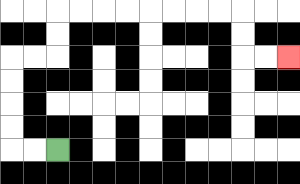{'start': '[2, 6]', 'end': '[12, 2]', 'path_directions': 'L,L,U,U,U,U,R,R,U,U,R,R,R,R,R,R,R,R,D,D,R,R', 'path_coordinates': '[[2, 6], [1, 6], [0, 6], [0, 5], [0, 4], [0, 3], [0, 2], [1, 2], [2, 2], [2, 1], [2, 0], [3, 0], [4, 0], [5, 0], [6, 0], [7, 0], [8, 0], [9, 0], [10, 0], [10, 1], [10, 2], [11, 2], [12, 2]]'}